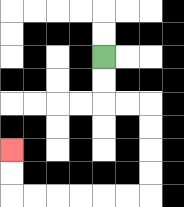{'start': '[4, 2]', 'end': '[0, 6]', 'path_directions': 'D,D,R,R,D,D,D,D,L,L,L,L,L,L,U,U', 'path_coordinates': '[[4, 2], [4, 3], [4, 4], [5, 4], [6, 4], [6, 5], [6, 6], [6, 7], [6, 8], [5, 8], [4, 8], [3, 8], [2, 8], [1, 8], [0, 8], [0, 7], [0, 6]]'}